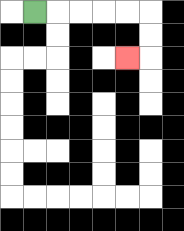{'start': '[1, 0]', 'end': '[5, 2]', 'path_directions': 'R,R,R,R,R,D,D,L', 'path_coordinates': '[[1, 0], [2, 0], [3, 0], [4, 0], [5, 0], [6, 0], [6, 1], [6, 2], [5, 2]]'}